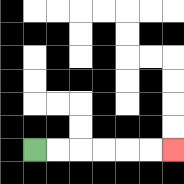{'start': '[1, 6]', 'end': '[7, 6]', 'path_directions': 'R,R,R,R,R,R', 'path_coordinates': '[[1, 6], [2, 6], [3, 6], [4, 6], [5, 6], [6, 6], [7, 6]]'}